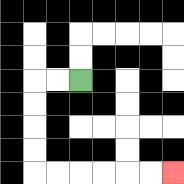{'start': '[3, 3]', 'end': '[7, 7]', 'path_directions': 'L,L,D,D,D,D,R,R,R,R,R,R', 'path_coordinates': '[[3, 3], [2, 3], [1, 3], [1, 4], [1, 5], [1, 6], [1, 7], [2, 7], [3, 7], [4, 7], [5, 7], [6, 7], [7, 7]]'}